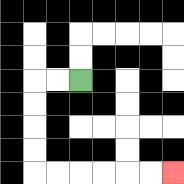{'start': '[3, 3]', 'end': '[7, 7]', 'path_directions': 'L,L,D,D,D,D,R,R,R,R,R,R', 'path_coordinates': '[[3, 3], [2, 3], [1, 3], [1, 4], [1, 5], [1, 6], [1, 7], [2, 7], [3, 7], [4, 7], [5, 7], [6, 7], [7, 7]]'}